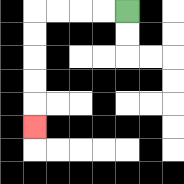{'start': '[5, 0]', 'end': '[1, 5]', 'path_directions': 'L,L,L,L,D,D,D,D,D', 'path_coordinates': '[[5, 0], [4, 0], [3, 0], [2, 0], [1, 0], [1, 1], [1, 2], [1, 3], [1, 4], [1, 5]]'}